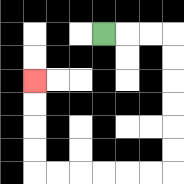{'start': '[4, 1]', 'end': '[1, 3]', 'path_directions': 'R,R,R,D,D,D,D,D,D,L,L,L,L,L,L,U,U,U,U', 'path_coordinates': '[[4, 1], [5, 1], [6, 1], [7, 1], [7, 2], [7, 3], [7, 4], [7, 5], [7, 6], [7, 7], [6, 7], [5, 7], [4, 7], [3, 7], [2, 7], [1, 7], [1, 6], [1, 5], [1, 4], [1, 3]]'}